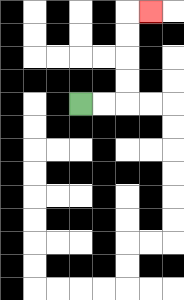{'start': '[3, 4]', 'end': '[6, 0]', 'path_directions': 'R,R,U,U,U,U,R', 'path_coordinates': '[[3, 4], [4, 4], [5, 4], [5, 3], [5, 2], [5, 1], [5, 0], [6, 0]]'}